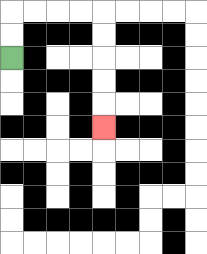{'start': '[0, 2]', 'end': '[4, 5]', 'path_directions': 'U,U,R,R,R,R,D,D,D,D,D', 'path_coordinates': '[[0, 2], [0, 1], [0, 0], [1, 0], [2, 0], [3, 0], [4, 0], [4, 1], [4, 2], [4, 3], [4, 4], [4, 5]]'}